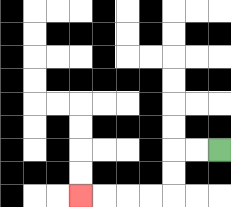{'start': '[9, 6]', 'end': '[3, 8]', 'path_directions': 'L,L,D,D,L,L,L,L', 'path_coordinates': '[[9, 6], [8, 6], [7, 6], [7, 7], [7, 8], [6, 8], [5, 8], [4, 8], [3, 8]]'}